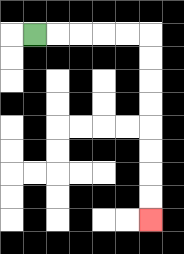{'start': '[1, 1]', 'end': '[6, 9]', 'path_directions': 'R,R,R,R,R,D,D,D,D,D,D,D,D', 'path_coordinates': '[[1, 1], [2, 1], [3, 1], [4, 1], [5, 1], [6, 1], [6, 2], [6, 3], [6, 4], [6, 5], [6, 6], [6, 7], [6, 8], [6, 9]]'}